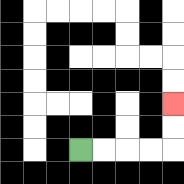{'start': '[3, 6]', 'end': '[7, 4]', 'path_directions': 'R,R,R,R,U,U', 'path_coordinates': '[[3, 6], [4, 6], [5, 6], [6, 6], [7, 6], [7, 5], [7, 4]]'}